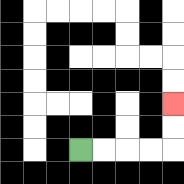{'start': '[3, 6]', 'end': '[7, 4]', 'path_directions': 'R,R,R,R,U,U', 'path_coordinates': '[[3, 6], [4, 6], [5, 6], [6, 6], [7, 6], [7, 5], [7, 4]]'}